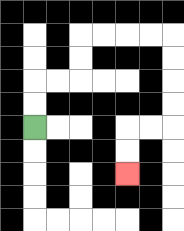{'start': '[1, 5]', 'end': '[5, 7]', 'path_directions': 'U,U,R,R,U,U,R,R,R,R,D,D,D,D,L,L,D,D', 'path_coordinates': '[[1, 5], [1, 4], [1, 3], [2, 3], [3, 3], [3, 2], [3, 1], [4, 1], [5, 1], [6, 1], [7, 1], [7, 2], [7, 3], [7, 4], [7, 5], [6, 5], [5, 5], [5, 6], [5, 7]]'}